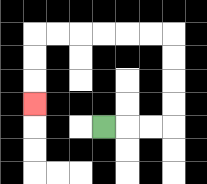{'start': '[4, 5]', 'end': '[1, 4]', 'path_directions': 'R,R,R,U,U,U,U,L,L,L,L,L,L,D,D,D', 'path_coordinates': '[[4, 5], [5, 5], [6, 5], [7, 5], [7, 4], [7, 3], [7, 2], [7, 1], [6, 1], [5, 1], [4, 1], [3, 1], [2, 1], [1, 1], [1, 2], [1, 3], [1, 4]]'}